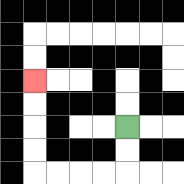{'start': '[5, 5]', 'end': '[1, 3]', 'path_directions': 'D,D,L,L,L,L,U,U,U,U', 'path_coordinates': '[[5, 5], [5, 6], [5, 7], [4, 7], [3, 7], [2, 7], [1, 7], [1, 6], [1, 5], [1, 4], [1, 3]]'}